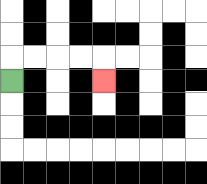{'start': '[0, 3]', 'end': '[4, 3]', 'path_directions': 'U,R,R,R,R,D', 'path_coordinates': '[[0, 3], [0, 2], [1, 2], [2, 2], [3, 2], [4, 2], [4, 3]]'}